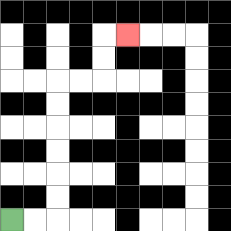{'start': '[0, 9]', 'end': '[5, 1]', 'path_directions': 'R,R,U,U,U,U,U,U,R,R,U,U,R', 'path_coordinates': '[[0, 9], [1, 9], [2, 9], [2, 8], [2, 7], [2, 6], [2, 5], [2, 4], [2, 3], [3, 3], [4, 3], [4, 2], [4, 1], [5, 1]]'}